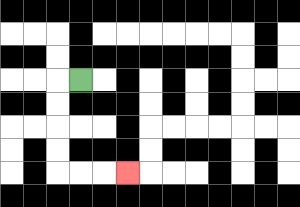{'start': '[3, 3]', 'end': '[5, 7]', 'path_directions': 'L,D,D,D,D,R,R,R', 'path_coordinates': '[[3, 3], [2, 3], [2, 4], [2, 5], [2, 6], [2, 7], [3, 7], [4, 7], [5, 7]]'}